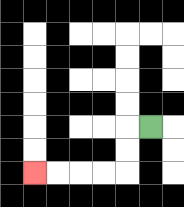{'start': '[6, 5]', 'end': '[1, 7]', 'path_directions': 'L,D,D,L,L,L,L', 'path_coordinates': '[[6, 5], [5, 5], [5, 6], [5, 7], [4, 7], [3, 7], [2, 7], [1, 7]]'}